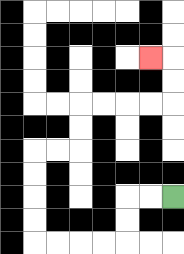{'start': '[7, 8]', 'end': '[6, 2]', 'path_directions': 'L,L,D,D,L,L,L,L,U,U,U,U,R,R,U,U,R,R,R,R,U,U,L', 'path_coordinates': '[[7, 8], [6, 8], [5, 8], [5, 9], [5, 10], [4, 10], [3, 10], [2, 10], [1, 10], [1, 9], [1, 8], [1, 7], [1, 6], [2, 6], [3, 6], [3, 5], [3, 4], [4, 4], [5, 4], [6, 4], [7, 4], [7, 3], [7, 2], [6, 2]]'}